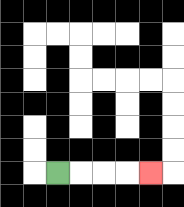{'start': '[2, 7]', 'end': '[6, 7]', 'path_directions': 'R,R,R,R', 'path_coordinates': '[[2, 7], [3, 7], [4, 7], [5, 7], [6, 7]]'}